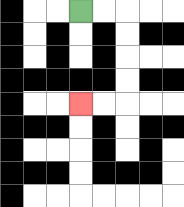{'start': '[3, 0]', 'end': '[3, 4]', 'path_directions': 'R,R,D,D,D,D,L,L', 'path_coordinates': '[[3, 0], [4, 0], [5, 0], [5, 1], [5, 2], [5, 3], [5, 4], [4, 4], [3, 4]]'}